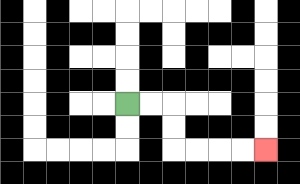{'start': '[5, 4]', 'end': '[11, 6]', 'path_directions': 'R,R,D,D,R,R,R,R', 'path_coordinates': '[[5, 4], [6, 4], [7, 4], [7, 5], [7, 6], [8, 6], [9, 6], [10, 6], [11, 6]]'}